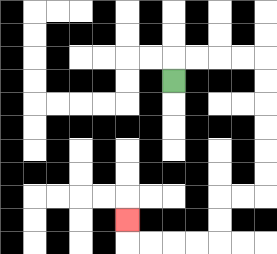{'start': '[7, 3]', 'end': '[5, 9]', 'path_directions': 'U,R,R,R,R,D,D,D,D,D,D,L,L,D,D,L,L,L,L,U', 'path_coordinates': '[[7, 3], [7, 2], [8, 2], [9, 2], [10, 2], [11, 2], [11, 3], [11, 4], [11, 5], [11, 6], [11, 7], [11, 8], [10, 8], [9, 8], [9, 9], [9, 10], [8, 10], [7, 10], [6, 10], [5, 10], [5, 9]]'}